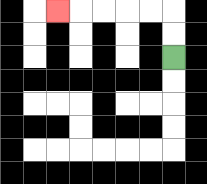{'start': '[7, 2]', 'end': '[2, 0]', 'path_directions': 'U,U,L,L,L,L,L', 'path_coordinates': '[[7, 2], [7, 1], [7, 0], [6, 0], [5, 0], [4, 0], [3, 0], [2, 0]]'}